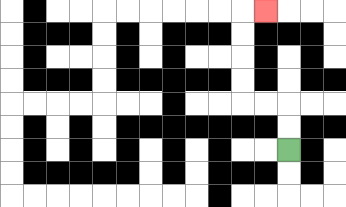{'start': '[12, 6]', 'end': '[11, 0]', 'path_directions': 'U,U,L,L,U,U,U,U,R', 'path_coordinates': '[[12, 6], [12, 5], [12, 4], [11, 4], [10, 4], [10, 3], [10, 2], [10, 1], [10, 0], [11, 0]]'}